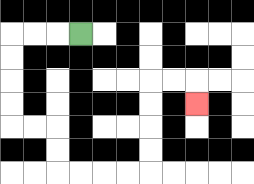{'start': '[3, 1]', 'end': '[8, 4]', 'path_directions': 'L,L,L,D,D,D,D,R,R,D,D,R,R,R,R,U,U,U,U,R,R,D', 'path_coordinates': '[[3, 1], [2, 1], [1, 1], [0, 1], [0, 2], [0, 3], [0, 4], [0, 5], [1, 5], [2, 5], [2, 6], [2, 7], [3, 7], [4, 7], [5, 7], [6, 7], [6, 6], [6, 5], [6, 4], [6, 3], [7, 3], [8, 3], [8, 4]]'}